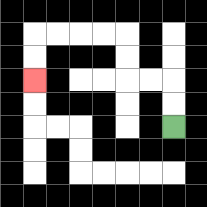{'start': '[7, 5]', 'end': '[1, 3]', 'path_directions': 'U,U,L,L,U,U,L,L,L,L,D,D', 'path_coordinates': '[[7, 5], [7, 4], [7, 3], [6, 3], [5, 3], [5, 2], [5, 1], [4, 1], [3, 1], [2, 1], [1, 1], [1, 2], [1, 3]]'}